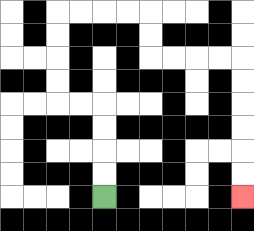{'start': '[4, 8]', 'end': '[10, 8]', 'path_directions': 'U,U,U,U,L,L,U,U,U,U,R,R,R,R,D,D,R,R,R,R,D,D,D,D,D,D', 'path_coordinates': '[[4, 8], [4, 7], [4, 6], [4, 5], [4, 4], [3, 4], [2, 4], [2, 3], [2, 2], [2, 1], [2, 0], [3, 0], [4, 0], [5, 0], [6, 0], [6, 1], [6, 2], [7, 2], [8, 2], [9, 2], [10, 2], [10, 3], [10, 4], [10, 5], [10, 6], [10, 7], [10, 8]]'}